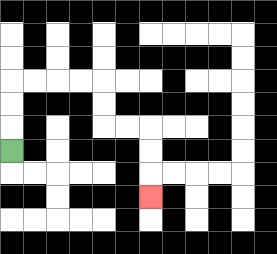{'start': '[0, 6]', 'end': '[6, 8]', 'path_directions': 'U,U,U,R,R,R,R,D,D,R,R,D,D,D', 'path_coordinates': '[[0, 6], [0, 5], [0, 4], [0, 3], [1, 3], [2, 3], [3, 3], [4, 3], [4, 4], [4, 5], [5, 5], [6, 5], [6, 6], [6, 7], [6, 8]]'}